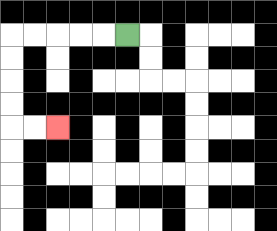{'start': '[5, 1]', 'end': '[2, 5]', 'path_directions': 'L,L,L,L,L,D,D,D,D,R,R', 'path_coordinates': '[[5, 1], [4, 1], [3, 1], [2, 1], [1, 1], [0, 1], [0, 2], [0, 3], [0, 4], [0, 5], [1, 5], [2, 5]]'}